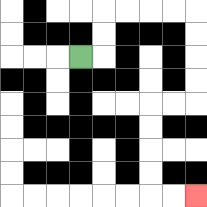{'start': '[3, 2]', 'end': '[8, 8]', 'path_directions': 'R,U,U,R,R,R,R,D,D,D,D,L,L,D,D,D,D,R,R', 'path_coordinates': '[[3, 2], [4, 2], [4, 1], [4, 0], [5, 0], [6, 0], [7, 0], [8, 0], [8, 1], [8, 2], [8, 3], [8, 4], [7, 4], [6, 4], [6, 5], [6, 6], [6, 7], [6, 8], [7, 8], [8, 8]]'}